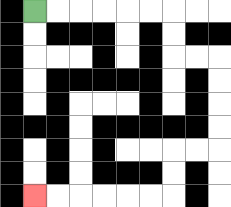{'start': '[1, 0]', 'end': '[1, 8]', 'path_directions': 'R,R,R,R,R,R,D,D,R,R,D,D,D,D,L,L,D,D,L,L,L,L,L,L', 'path_coordinates': '[[1, 0], [2, 0], [3, 0], [4, 0], [5, 0], [6, 0], [7, 0], [7, 1], [7, 2], [8, 2], [9, 2], [9, 3], [9, 4], [9, 5], [9, 6], [8, 6], [7, 6], [7, 7], [7, 8], [6, 8], [5, 8], [4, 8], [3, 8], [2, 8], [1, 8]]'}